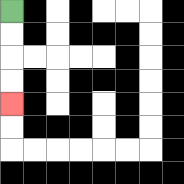{'start': '[0, 0]', 'end': '[0, 4]', 'path_directions': 'D,D,D,D', 'path_coordinates': '[[0, 0], [0, 1], [0, 2], [0, 3], [0, 4]]'}